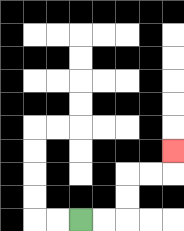{'start': '[3, 9]', 'end': '[7, 6]', 'path_directions': 'R,R,U,U,R,R,U', 'path_coordinates': '[[3, 9], [4, 9], [5, 9], [5, 8], [5, 7], [6, 7], [7, 7], [7, 6]]'}